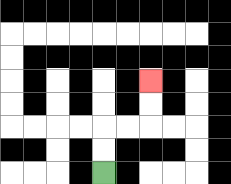{'start': '[4, 7]', 'end': '[6, 3]', 'path_directions': 'U,U,R,R,U,U', 'path_coordinates': '[[4, 7], [4, 6], [4, 5], [5, 5], [6, 5], [6, 4], [6, 3]]'}